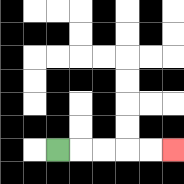{'start': '[2, 6]', 'end': '[7, 6]', 'path_directions': 'R,R,R,R,R', 'path_coordinates': '[[2, 6], [3, 6], [4, 6], [5, 6], [6, 6], [7, 6]]'}